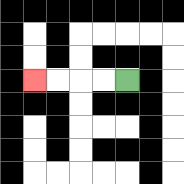{'start': '[5, 3]', 'end': '[1, 3]', 'path_directions': 'L,L,L,L', 'path_coordinates': '[[5, 3], [4, 3], [3, 3], [2, 3], [1, 3]]'}